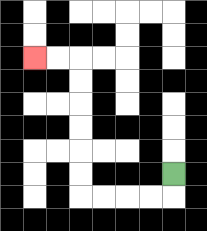{'start': '[7, 7]', 'end': '[1, 2]', 'path_directions': 'D,L,L,L,L,U,U,U,U,U,U,L,L', 'path_coordinates': '[[7, 7], [7, 8], [6, 8], [5, 8], [4, 8], [3, 8], [3, 7], [3, 6], [3, 5], [3, 4], [3, 3], [3, 2], [2, 2], [1, 2]]'}